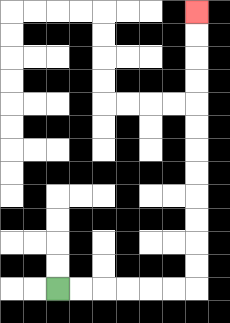{'start': '[2, 12]', 'end': '[8, 0]', 'path_directions': 'R,R,R,R,R,R,U,U,U,U,U,U,U,U,U,U,U,U', 'path_coordinates': '[[2, 12], [3, 12], [4, 12], [5, 12], [6, 12], [7, 12], [8, 12], [8, 11], [8, 10], [8, 9], [8, 8], [8, 7], [8, 6], [8, 5], [8, 4], [8, 3], [8, 2], [8, 1], [8, 0]]'}